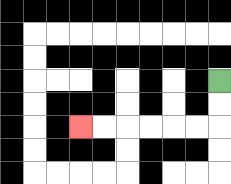{'start': '[9, 3]', 'end': '[3, 5]', 'path_directions': 'D,D,L,L,L,L,L,L', 'path_coordinates': '[[9, 3], [9, 4], [9, 5], [8, 5], [7, 5], [6, 5], [5, 5], [4, 5], [3, 5]]'}